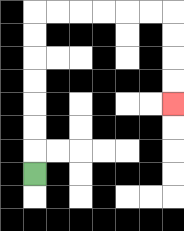{'start': '[1, 7]', 'end': '[7, 4]', 'path_directions': 'U,U,U,U,U,U,U,R,R,R,R,R,R,D,D,D,D', 'path_coordinates': '[[1, 7], [1, 6], [1, 5], [1, 4], [1, 3], [1, 2], [1, 1], [1, 0], [2, 0], [3, 0], [4, 0], [5, 0], [6, 0], [7, 0], [7, 1], [7, 2], [7, 3], [7, 4]]'}